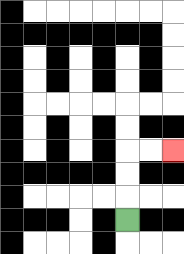{'start': '[5, 9]', 'end': '[7, 6]', 'path_directions': 'U,U,U,R,R', 'path_coordinates': '[[5, 9], [5, 8], [5, 7], [5, 6], [6, 6], [7, 6]]'}